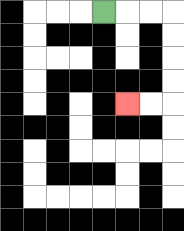{'start': '[4, 0]', 'end': '[5, 4]', 'path_directions': 'R,R,R,D,D,D,D,L,L', 'path_coordinates': '[[4, 0], [5, 0], [6, 0], [7, 0], [7, 1], [7, 2], [7, 3], [7, 4], [6, 4], [5, 4]]'}